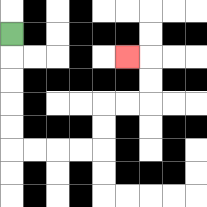{'start': '[0, 1]', 'end': '[5, 2]', 'path_directions': 'D,D,D,D,D,R,R,R,R,U,U,R,R,U,U,L', 'path_coordinates': '[[0, 1], [0, 2], [0, 3], [0, 4], [0, 5], [0, 6], [1, 6], [2, 6], [3, 6], [4, 6], [4, 5], [4, 4], [5, 4], [6, 4], [6, 3], [6, 2], [5, 2]]'}